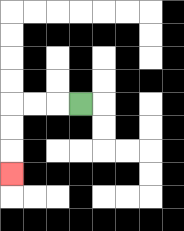{'start': '[3, 4]', 'end': '[0, 7]', 'path_directions': 'L,L,L,D,D,D', 'path_coordinates': '[[3, 4], [2, 4], [1, 4], [0, 4], [0, 5], [0, 6], [0, 7]]'}